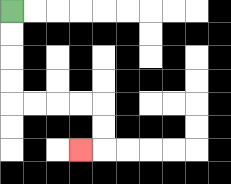{'start': '[0, 0]', 'end': '[3, 6]', 'path_directions': 'D,D,D,D,R,R,R,R,D,D,L', 'path_coordinates': '[[0, 0], [0, 1], [0, 2], [0, 3], [0, 4], [1, 4], [2, 4], [3, 4], [4, 4], [4, 5], [4, 6], [3, 6]]'}